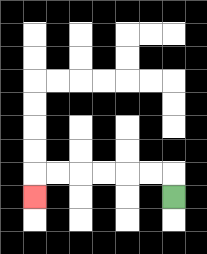{'start': '[7, 8]', 'end': '[1, 8]', 'path_directions': 'U,L,L,L,L,L,L,D', 'path_coordinates': '[[7, 8], [7, 7], [6, 7], [5, 7], [4, 7], [3, 7], [2, 7], [1, 7], [1, 8]]'}